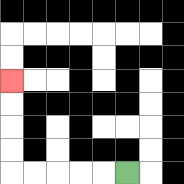{'start': '[5, 7]', 'end': '[0, 3]', 'path_directions': 'L,L,L,L,L,U,U,U,U', 'path_coordinates': '[[5, 7], [4, 7], [3, 7], [2, 7], [1, 7], [0, 7], [0, 6], [0, 5], [0, 4], [0, 3]]'}